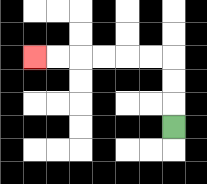{'start': '[7, 5]', 'end': '[1, 2]', 'path_directions': 'U,U,U,L,L,L,L,L,L', 'path_coordinates': '[[7, 5], [7, 4], [7, 3], [7, 2], [6, 2], [5, 2], [4, 2], [3, 2], [2, 2], [1, 2]]'}